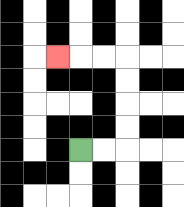{'start': '[3, 6]', 'end': '[2, 2]', 'path_directions': 'R,R,U,U,U,U,L,L,L', 'path_coordinates': '[[3, 6], [4, 6], [5, 6], [5, 5], [5, 4], [5, 3], [5, 2], [4, 2], [3, 2], [2, 2]]'}